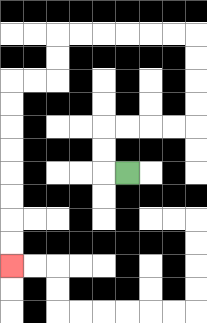{'start': '[5, 7]', 'end': '[0, 11]', 'path_directions': 'L,U,U,R,R,R,R,U,U,U,U,L,L,L,L,L,L,D,D,L,L,D,D,D,D,D,D,D,D', 'path_coordinates': '[[5, 7], [4, 7], [4, 6], [4, 5], [5, 5], [6, 5], [7, 5], [8, 5], [8, 4], [8, 3], [8, 2], [8, 1], [7, 1], [6, 1], [5, 1], [4, 1], [3, 1], [2, 1], [2, 2], [2, 3], [1, 3], [0, 3], [0, 4], [0, 5], [0, 6], [0, 7], [0, 8], [0, 9], [0, 10], [0, 11]]'}